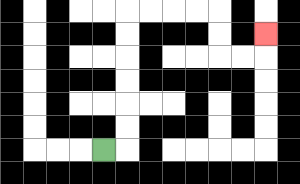{'start': '[4, 6]', 'end': '[11, 1]', 'path_directions': 'R,U,U,U,U,U,U,R,R,R,R,D,D,R,R,U', 'path_coordinates': '[[4, 6], [5, 6], [5, 5], [5, 4], [5, 3], [5, 2], [5, 1], [5, 0], [6, 0], [7, 0], [8, 0], [9, 0], [9, 1], [9, 2], [10, 2], [11, 2], [11, 1]]'}